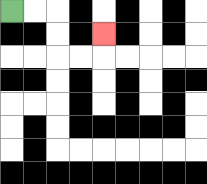{'start': '[0, 0]', 'end': '[4, 1]', 'path_directions': 'R,R,D,D,R,R,U', 'path_coordinates': '[[0, 0], [1, 0], [2, 0], [2, 1], [2, 2], [3, 2], [4, 2], [4, 1]]'}